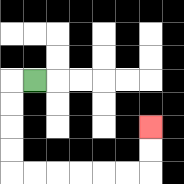{'start': '[1, 3]', 'end': '[6, 5]', 'path_directions': 'L,D,D,D,D,R,R,R,R,R,R,U,U', 'path_coordinates': '[[1, 3], [0, 3], [0, 4], [0, 5], [0, 6], [0, 7], [1, 7], [2, 7], [3, 7], [4, 7], [5, 7], [6, 7], [6, 6], [6, 5]]'}